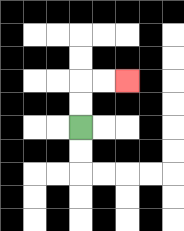{'start': '[3, 5]', 'end': '[5, 3]', 'path_directions': 'U,U,R,R', 'path_coordinates': '[[3, 5], [3, 4], [3, 3], [4, 3], [5, 3]]'}